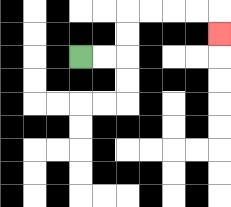{'start': '[3, 2]', 'end': '[9, 1]', 'path_directions': 'R,R,U,U,R,R,R,R,D', 'path_coordinates': '[[3, 2], [4, 2], [5, 2], [5, 1], [5, 0], [6, 0], [7, 0], [8, 0], [9, 0], [9, 1]]'}